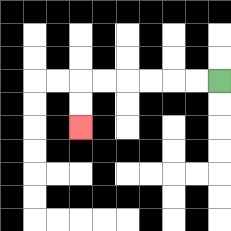{'start': '[9, 3]', 'end': '[3, 5]', 'path_directions': 'L,L,L,L,L,L,D,D', 'path_coordinates': '[[9, 3], [8, 3], [7, 3], [6, 3], [5, 3], [4, 3], [3, 3], [3, 4], [3, 5]]'}